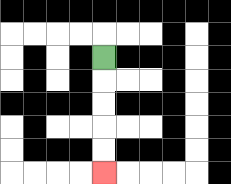{'start': '[4, 2]', 'end': '[4, 7]', 'path_directions': 'D,D,D,D,D', 'path_coordinates': '[[4, 2], [4, 3], [4, 4], [4, 5], [4, 6], [4, 7]]'}